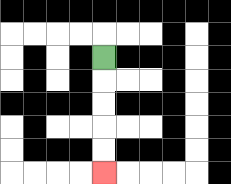{'start': '[4, 2]', 'end': '[4, 7]', 'path_directions': 'D,D,D,D,D', 'path_coordinates': '[[4, 2], [4, 3], [4, 4], [4, 5], [4, 6], [4, 7]]'}